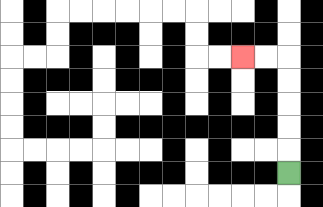{'start': '[12, 7]', 'end': '[10, 2]', 'path_directions': 'U,U,U,U,U,L,L', 'path_coordinates': '[[12, 7], [12, 6], [12, 5], [12, 4], [12, 3], [12, 2], [11, 2], [10, 2]]'}